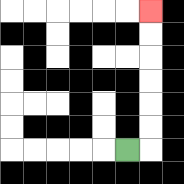{'start': '[5, 6]', 'end': '[6, 0]', 'path_directions': 'R,U,U,U,U,U,U', 'path_coordinates': '[[5, 6], [6, 6], [6, 5], [6, 4], [6, 3], [6, 2], [6, 1], [6, 0]]'}